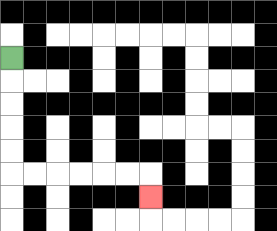{'start': '[0, 2]', 'end': '[6, 8]', 'path_directions': 'D,D,D,D,D,R,R,R,R,R,R,D', 'path_coordinates': '[[0, 2], [0, 3], [0, 4], [0, 5], [0, 6], [0, 7], [1, 7], [2, 7], [3, 7], [4, 7], [5, 7], [6, 7], [6, 8]]'}